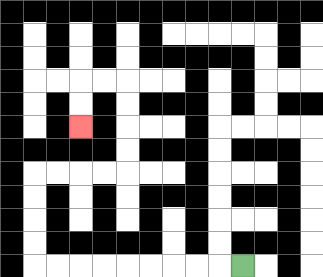{'start': '[10, 11]', 'end': '[3, 5]', 'path_directions': 'L,L,L,L,L,L,L,L,L,U,U,U,U,R,R,R,R,U,U,U,U,L,L,D,D', 'path_coordinates': '[[10, 11], [9, 11], [8, 11], [7, 11], [6, 11], [5, 11], [4, 11], [3, 11], [2, 11], [1, 11], [1, 10], [1, 9], [1, 8], [1, 7], [2, 7], [3, 7], [4, 7], [5, 7], [5, 6], [5, 5], [5, 4], [5, 3], [4, 3], [3, 3], [3, 4], [3, 5]]'}